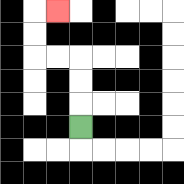{'start': '[3, 5]', 'end': '[2, 0]', 'path_directions': 'U,U,U,L,L,U,U,R', 'path_coordinates': '[[3, 5], [3, 4], [3, 3], [3, 2], [2, 2], [1, 2], [1, 1], [1, 0], [2, 0]]'}